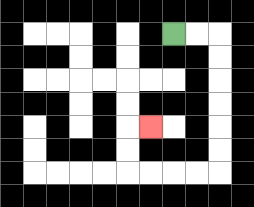{'start': '[7, 1]', 'end': '[6, 5]', 'path_directions': 'R,R,D,D,D,D,D,D,L,L,L,L,U,U,R', 'path_coordinates': '[[7, 1], [8, 1], [9, 1], [9, 2], [9, 3], [9, 4], [9, 5], [9, 6], [9, 7], [8, 7], [7, 7], [6, 7], [5, 7], [5, 6], [5, 5], [6, 5]]'}